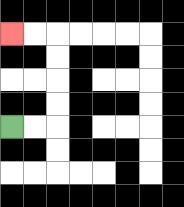{'start': '[0, 5]', 'end': '[0, 1]', 'path_directions': 'R,R,U,U,U,U,L,L', 'path_coordinates': '[[0, 5], [1, 5], [2, 5], [2, 4], [2, 3], [2, 2], [2, 1], [1, 1], [0, 1]]'}